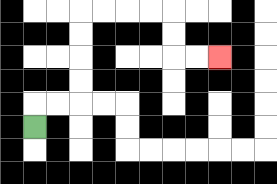{'start': '[1, 5]', 'end': '[9, 2]', 'path_directions': 'U,R,R,U,U,U,U,R,R,R,R,D,D,R,R', 'path_coordinates': '[[1, 5], [1, 4], [2, 4], [3, 4], [3, 3], [3, 2], [3, 1], [3, 0], [4, 0], [5, 0], [6, 0], [7, 0], [7, 1], [7, 2], [8, 2], [9, 2]]'}